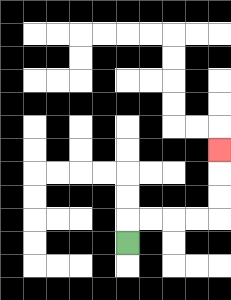{'start': '[5, 10]', 'end': '[9, 6]', 'path_directions': 'U,R,R,R,R,U,U,U', 'path_coordinates': '[[5, 10], [5, 9], [6, 9], [7, 9], [8, 9], [9, 9], [9, 8], [9, 7], [9, 6]]'}